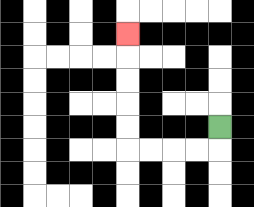{'start': '[9, 5]', 'end': '[5, 1]', 'path_directions': 'D,L,L,L,L,U,U,U,U,U', 'path_coordinates': '[[9, 5], [9, 6], [8, 6], [7, 6], [6, 6], [5, 6], [5, 5], [5, 4], [5, 3], [5, 2], [5, 1]]'}